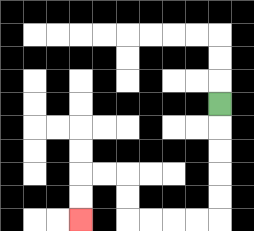{'start': '[9, 4]', 'end': '[3, 9]', 'path_directions': 'D,D,D,D,D,L,L,L,L,U,U,L,L,D,D', 'path_coordinates': '[[9, 4], [9, 5], [9, 6], [9, 7], [9, 8], [9, 9], [8, 9], [7, 9], [6, 9], [5, 9], [5, 8], [5, 7], [4, 7], [3, 7], [3, 8], [3, 9]]'}